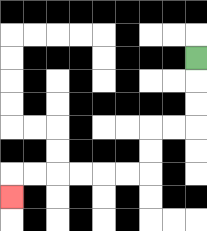{'start': '[8, 2]', 'end': '[0, 8]', 'path_directions': 'D,D,D,L,L,D,D,L,L,L,L,L,L,D', 'path_coordinates': '[[8, 2], [8, 3], [8, 4], [8, 5], [7, 5], [6, 5], [6, 6], [6, 7], [5, 7], [4, 7], [3, 7], [2, 7], [1, 7], [0, 7], [0, 8]]'}